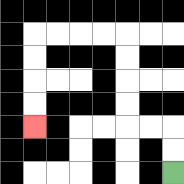{'start': '[7, 7]', 'end': '[1, 5]', 'path_directions': 'U,U,L,L,U,U,U,U,L,L,L,L,D,D,D,D', 'path_coordinates': '[[7, 7], [7, 6], [7, 5], [6, 5], [5, 5], [5, 4], [5, 3], [5, 2], [5, 1], [4, 1], [3, 1], [2, 1], [1, 1], [1, 2], [1, 3], [1, 4], [1, 5]]'}